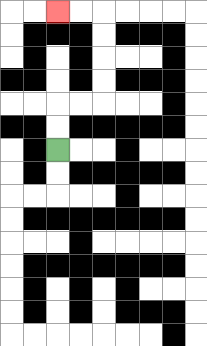{'start': '[2, 6]', 'end': '[2, 0]', 'path_directions': 'U,U,R,R,U,U,U,U,L,L', 'path_coordinates': '[[2, 6], [2, 5], [2, 4], [3, 4], [4, 4], [4, 3], [4, 2], [4, 1], [4, 0], [3, 0], [2, 0]]'}